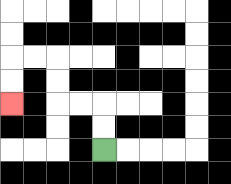{'start': '[4, 6]', 'end': '[0, 4]', 'path_directions': 'U,U,L,L,U,U,L,L,D,D', 'path_coordinates': '[[4, 6], [4, 5], [4, 4], [3, 4], [2, 4], [2, 3], [2, 2], [1, 2], [0, 2], [0, 3], [0, 4]]'}